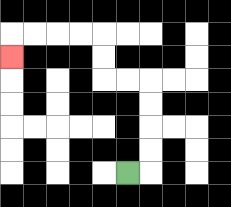{'start': '[5, 7]', 'end': '[0, 2]', 'path_directions': 'R,U,U,U,U,L,L,U,U,L,L,L,L,D', 'path_coordinates': '[[5, 7], [6, 7], [6, 6], [6, 5], [6, 4], [6, 3], [5, 3], [4, 3], [4, 2], [4, 1], [3, 1], [2, 1], [1, 1], [0, 1], [0, 2]]'}